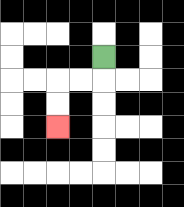{'start': '[4, 2]', 'end': '[2, 5]', 'path_directions': 'D,L,L,D,D', 'path_coordinates': '[[4, 2], [4, 3], [3, 3], [2, 3], [2, 4], [2, 5]]'}